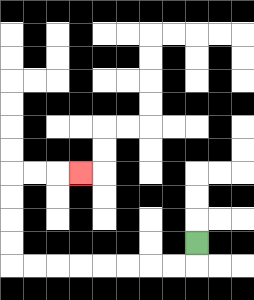{'start': '[8, 10]', 'end': '[3, 7]', 'path_directions': 'D,L,L,L,L,L,L,L,L,U,U,U,U,R,R,R', 'path_coordinates': '[[8, 10], [8, 11], [7, 11], [6, 11], [5, 11], [4, 11], [3, 11], [2, 11], [1, 11], [0, 11], [0, 10], [0, 9], [0, 8], [0, 7], [1, 7], [2, 7], [3, 7]]'}